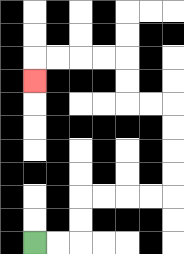{'start': '[1, 10]', 'end': '[1, 3]', 'path_directions': 'R,R,U,U,R,R,R,R,U,U,U,U,L,L,U,U,L,L,L,L,D', 'path_coordinates': '[[1, 10], [2, 10], [3, 10], [3, 9], [3, 8], [4, 8], [5, 8], [6, 8], [7, 8], [7, 7], [7, 6], [7, 5], [7, 4], [6, 4], [5, 4], [5, 3], [5, 2], [4, 2], [3, 2], [2, 2], [1, 2], [1, 3]]'}